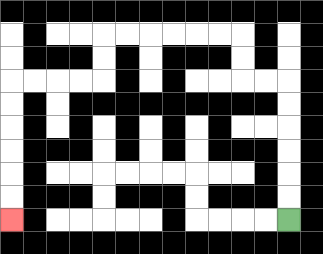{'start': '[12, 9]', 'end': '[0, 9]', 'path_directions': 'U,U,U,U,U,U,L,L,U,U,L,L,L,L,L,L,D,D,L,L,L,L,D,D,D,D,D,D', 'path_coordinates': '[[12, 9], [12, 8], [12, 7], [12, 6], [12, 5], [12, 4], [12, 3], [11, 3], [10, 3], [10, 2], [10, 1], [9, 1], [8, 1], [7, 1], [6, 1], [5, 1], [4, 1], [4, 2], [4, 3], [3, 3], [2, 3], [1, 3], [0, 3], [0, 4], [0, 5], [0, 6], [0, 7], [0, 8], [0, 9]]'}